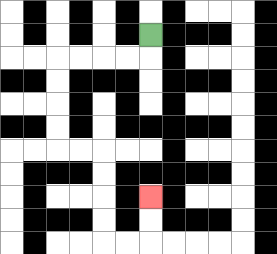{'start': '[6, 1]', 'end': '[6, 8]', 'path_directions': 'D,L,L,L,L,D,D,D,D,R,R,D,D,D,D,R,R,U,U', 'path_coordinates': '[[6, 1], [6, 2], [5, 2], [4, 2], [3, 2], [2, 2], [2, 3], [2, 4], [2, 5], [2, 6], [3, 6], [4, 6], [4, 7], [4, 8], [4, 9], [4, 10], [5, 10], [6, 10], [6, 9], [6, 8]]'}